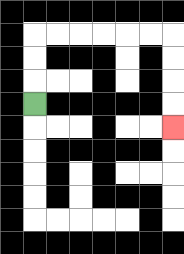{'start': '[1, 4]', 'end': '[7, 5]', 'path_directions': 'U,U,U,R,R,R,R,R,R,D,D,D,D', 'path_coordinates': '[[1, 4], [1, 3], [1, 2], [1, 1], [2, 1], [3, 1], [4, 1], [5, 1], [6, 1], [7, 1], [7, 2], [7, 3], [7, 4], [7, 5]]'}